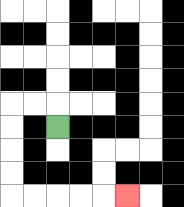{'start': '[2, 5]', 'end': '[5, 8]', 'path_directions': 'U,L,L,D,D,D,D,R,R,R,R,R', 'path_coordinates': '[[2, 5], [2, 4], [1, 4], [0, 4], [0, 5], [0, 6], [0, 7], [0, 8], [1, 8], [2, 8], [3, 8], [4, 8], [5, 8]]'}